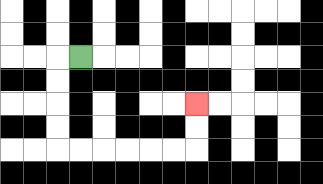{'start': '[3, 2]', 'end': '[8, 4]', 'path_directions': 'L,D,D,D,D,R,R,R,R,R,R,U,U', 'path_coordinates': '[[3, 2], [2, 2], [2, 3], [2, 4], [2, 5], [2, 6], [3, 6], [4, 6], [5, 6], [6, 6], [7, 6], [8, 6], [8, 5], [8, 4]]'}